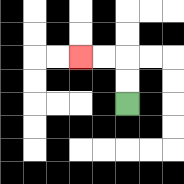{'start': '[5, 4]', 'end': '[3, 2]', 'path_directions': 'U,U,L,L', 'path_coordinates': '[[5, 4], [5, 3], [5, 2], [4, 2], [3, 2]]'}